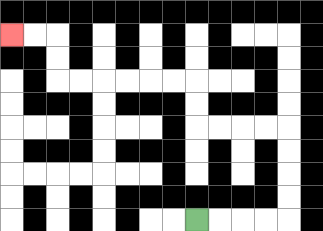{'start': '[8, 9]', 'end': '[0, 1]', 'path_directions': 'R,R,R,R,U,U,U,U,L,L,L,L,U,U,L,L,L,L,L,L,U,U,L,L', 'path_coordinates': '[[8, 9], [9, 9], [10, 9], [11, 9], [12, 9], [12, 8], [12, 7], [12, 6], [12, 5], [11, 5], [10, 5], [9, 5], [8, 5], [8, 4], [8, 3], [7, 3], [6, 3], [5, 3], [4, 3], [3, 3], [2, 3], [2, 2], [2, 1], [1, 1], [0, 1]]'}